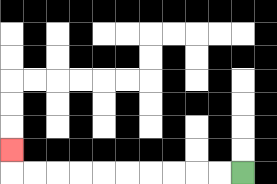{'start': '[10, 7]', 'end': '[0, 6]', 'path_directions': 'L,L,L,L,L,L,L,L,L,L,U', 'path_coordinates': '[[10, 7], [9, 7], [8, 7], [7, 7], [6, 7], [5, 7], [4, 7], [3, 7], [2, 7], [1, 7], [0, 7], [0, 6]]'}